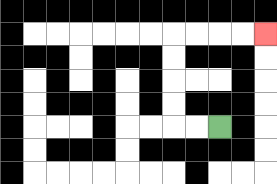{'start': '[9, 5]', 'end': '[11, 1]', 'path_directions': 'L,L,U,U,U,U,R,R,R,R', 'path_coordinates': '[[9, 5], [8, 5], [7, 5], [7, 4], [7, 3], [7, 2], [7, 1], [8, 1], [9, 1], [10, 1], [11, 1]]'}